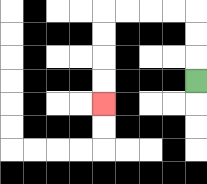{'start': '[8, 3]', 'end': '[4, 4]', 'path_directions': 'U,U,U,L,L,L,L,D,D,D,D', 'path_coordinates': '[[8, 3], [8, 2], [8, 1], [8, 0], [7, 0], [6, 0], [5, 0], [4, 0], [4, 1], [4, 2], [4, 3], [4, 4]]'}